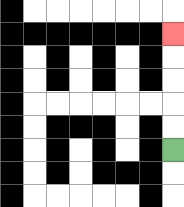{'start': '[7, 6]', 'end': '[7, 1]', 'path_directions': 'U,U,U,U,U', 'path_coordinates': '[[7, 6], [7, 5], [7, 4], [7, 3], [7, 2], [7, 1]]'}